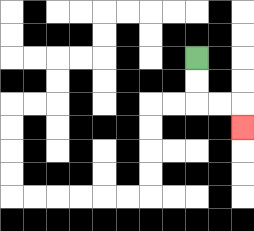{'start': '[8, 2]', 'end': '[10, 5]', 'path_directions': 'D,D,R,R,D', 'path_coordinates': '[[8, 2], [8, 3], [8, 4], [9, 4], [10, 4], [10, 5]]'}